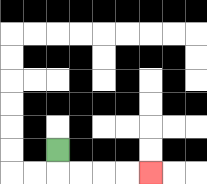{'start': '[2, 6]', 'end': '[6, 7]', 'path_directions': 'D,R,R,R,R', 'path_coordinates': '[[2, 6], [2, 7], [3, 7], [4, 7], [5, 7], [6, 7]]'}